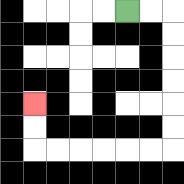{'start': '[5, 0]', 'end': '[1, 4]', 'path_directions': 'R,R,D,D,D,D,D,D,L,L,L,L,L,L,U,U', 'path_coordinates': '[[5, 0], [6, 0], [7, 0], [7, 1], [7, 2], [7, 3], [7, 4], [7, 5], [7, 6], [6, 6], [5, 6], [4, 6], [3, 6], [2, 6], [1, 6], [1, 5], [1, 4]]'}